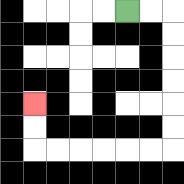{'start': '[5, 0]', 'end': '[1, 4]', 'path_directions': 'R,R,D,D,D,D,D,D,L,L,L,L,L,L,U,U', 'path_coordinates': '[[5, 0], [6, 0], [7, 0], [7, 1], [7, 2], [7, 3], [7, 4], [7, 5], [7, 6], [6, 6], [5, 6], [4, 6], [3, 6], [2, 6], [1, 6], [1, 5], [1, 4]]'}